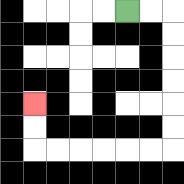{'start': '[5, 0]', 'end': '[1, 4]', 'path_directions': 'R,R,D,D,D,D,D,D,L,L,L,L,L,L,U,U', 'path_coordinates': '[[5, 0], [6, 0], [7, 0], [7, 1], [7, 2], [7, 3], [7, 4], [7, 5], [7, 6], [6, 6], [5, 6], [4, 6], [3, 6], [2, 6], [1, 6], [1, 5], [1, 4]]'}